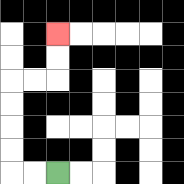{'start': '[2, 7]', 'end': '[2, 1]', 'path_directions': 'L,L,U,U,U,U,R,R,U,U', 'path_coordinates': '[[2, 7], [1, 7], [0, 7], [0, 6], [0, 5], [0, 4], [0, 3], [1, 3], [2, 3], [2, 2], [2, 1]]'}